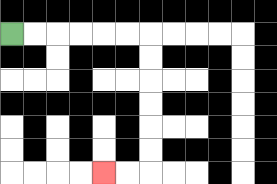{'start': '[0, 1]', 'end': '[4, 7]', 'path_directions': 'R,R,R,R,R,R,D,D,D,D,D,D,L,L', 'path_coordinates': '[[0, 1], [1, 1], [2, 1], [3, 1], [4, 1], [5, 1], [6, 1], [6, 2], [6, 3], [6, 4], [6, 5], [6, 6], [6, 7], [5, 7], [4, 7]]'}